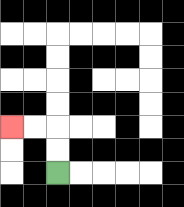{'start': '[2, 7]', 'end': '[0, 5]', 'path_directions': 'U,U,L,L', 'path_coordinates': '[[2, 7], [2, 6], [2, 5], [1, 5], [0, 5]]'}